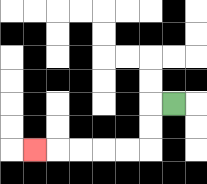{'start': '[7, 4]', 'end': '[1, 6]', 'path_directions': 'L,D,D,L,L,L,L,L', 'path_coordinates': '[[7, 4], [6, 4], [6, 5], [6, 6], [5, 6], [4, 6], [3, 6], [2, 6], [1, 6]]'}